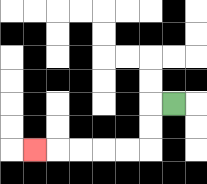{'start': '[7, 4]', 'end': '[1, 6]', 'path_directions': 'L,D,D,L,L,L,L,L', 'path_coordinates': '[[7, 4], [6, 4], [6, 5], [6, 6], [5, 6], [4, 6], [3, 6], [2, 6], [1, 6]]'}